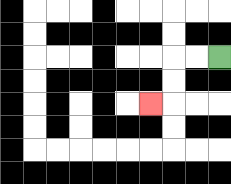{'start': '[9, 2]', 'end': '[6, 4]', 'path_directions': 'L,L,D,D,L', 'path_coordinates': '[[9, 2], [8, 2], [7, 2], [7, 3], [7, 4], [6, 4]]'}